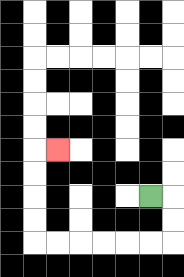{'start': '[6, 8]', 'end': '[2, 6]', 'path_directions': 'R,D,D,L,L,L,L,L,L,U,U,U,U,R', 'path_coordinates': '[[6, 8], [7, 8], [7, 9], [7, 10], [6, 10], [5, 10], [4, 10], [3, 10], [2, 10], [1, 10], [1, 9], [1, 8], [1, 7], [1, 6], [2, 6]]'}